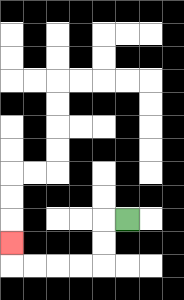{'start': '[5, 9]', 'end': '[0, 10]', 'path_directions': 'L,D,D,L,L,L,L,U', 'path_coordinates': '[[5, 9], [4, 9], [4, 10], [4, 11], [3, 11], [2, 11], [1, 11], [0, 11], [0, 10]]'}